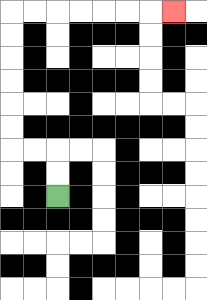{'start': '[2, 8]', 'end': '[7, 0]', 'path_directions': 'U,U,L,L,U,U,U,U,U,U,R,R,R,R,R,R,R', 'path_coordinates': '[[2, 8], [2, 7], [2, 6], [1, 6], [0, 6], [0, 5], [0, 4], [0, 3], [0, 2], [0, 1], [0, 0], [1, 0], [2, 0], [3, 0], [4, 0], [5, 0], [6, 0], [7, 0]]'}